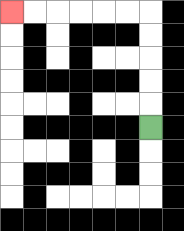{'start': '[6, 5]', 'end': '[0, 0]', 'path_directions': 'U,U,U,U,U,L,L,L,L,L,L', 'path_coordinates': '[[6, 5], [6, 4], [6, 3], [6, 2], [6, 1], [6, 0], [5, 0], [4, 0], [3, 0], [2, 0], [1, 0], [0, 0]]'}